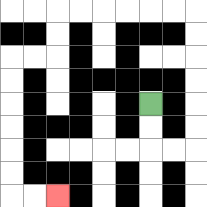{'start': '[6, 4]', 'end': '[2, 8]', 'path_directions': 'D,D,R,R,U,U,U,U,U,U,L,L,L,L,L,L,D,D,L,L,D,D,D,D,D,D,R,R', 'path_coordinates': '[[6, 4], [6, 5], [6, 6], [7, 6], [8, 6], [8, 5], [8, 4], [8, 3], [8, 2], [8, 1], [8, 0], [7, 0], [6, 0], [5, 0], [4, 0], [3, 0], [2, 0], [2, 1], [2, 2], [1, 2], [0, 2], [0, 3], [0, 4], [0, 5], [0, 6], [0, 7], [0, 8], [1, 8], [2, 8]]'}